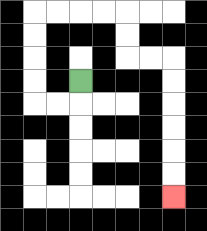{'start': '[3, 3]', 'end': '[7, 8]', 'path_directions': 'D,L,L,U,U,U,U,R,R,R,R,D,D,R,R,D,D,D,D,D,D', 'path_coordinates': '[[3, 3], [3, 4], [2, 4], [1, 4], [1, 3], [1, 2], [1, 1], [1, 0], [2, 0], [3, 0], [4, 0], [5, 0], [5, 1], [5, 2], [6, 2], [7, 2], [7, 3], [7, 4], [7, 5], [7, 6], [7, 7], [7, 8]]'}